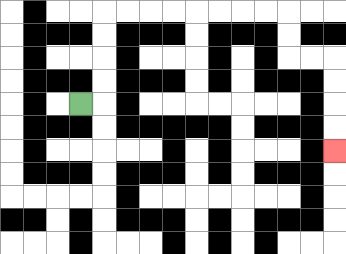{'start': '[3, 4]', 'end': '[14, 6]', 'path_directions': 'R,U,U,U,U,R,R,R,R,R,R,R,R,D,D,R,R,D,D,D,D', 'path_coordinates': '[[3, 4], [4, 4], [4, 3], [4, 2], [4, 1], [4, 0], [5, 0], [6, 0], [7, 0], [8, 0], [9, 0], [10, 0], [11, 0], [12, 0], [12, 1], [12, 2], [13, 2], [14, 2], [14, 3], [14, 4], [14, 5], [14, 6]]'}